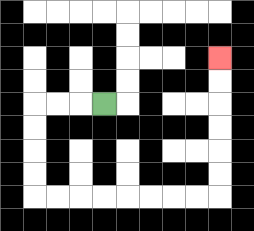{'start': '[4, 4]', 'end': '[9, 2]', 'path_directions': 'L,L,L,D,D,D,D,R,R,R,R,R,R,R,R,U,U,U,U,U,U', 'path_coordinates': '[[4, 4], [3, 4], [2, 4], [1, 4], [1, 5], [1, 6], [1, 7], [1, 8], [2, 8], [3, 8], [4, 8], [5, 8], [6, 8], [7, 8], [8, 8], [9, 8], [9, 7], [9, 6], [9, 5], [9, 4], [9, 3], [9, 2]]'}